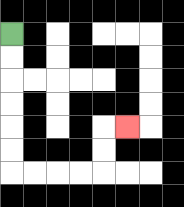{'start': '[0, 1]', 'end': '[5, 5]', 'path_directions': 'D,D,D,D,D,D,R,R,R,R,U,U,R', 'path_coordinates': '[[0, 1], [0, 2], [0, 3], [0, 4], [0, 5], [0, 6], [0, 7], [1, 7], [2, 7], [3, 7], [4, 7], [4, 6], [4, 5], [5, 5]]'}